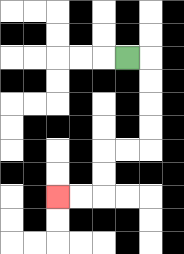{'start': '[5, 2]', 'end': '[2, 8]', 'path_directions': 'R,D,D,D,D,L,L,D,D,L,L', 'path_coordinates': '[[5, 2], [6, 2], [6, 3], [6, 4], [6, 5], [6, 6], [5, 6], [4, 6], [4, 7], [4, 8], [3, 8], [2, 8]]'}